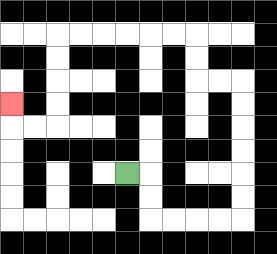{'start': '[5, 7]', 'end': '[0, 4]', 'path_directions': 'R,D,D,R,R,R,R,U,U,U,U,U,U,L,L,U,U,L,L,L,L,L,L,D,D,D,D,L,L,U', 'path_coordinates': '[[5, 7], [6, 7], [6, 8], [6, 9], [7, 9], [8, 9], [9, 9], [10, 9], [10, 8], [10, 7], [10, 6], [10, 5], [10, 4], [10, 3], [9, 3], [8, 3], [8, 2], [8, 1], [7, 1], [6, 1], [5, 1], [4, 1], [3, 1], [2, 1], [2, 2], [2, 3], [2, 4], [2, 5], [1, 5], [0, 5], [0, 4]]'}